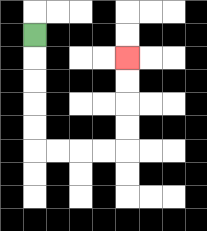{'start': '[1, 1]', 'end': '[5, 2]', 'path_directions': 'D,D,D,D,D,R,R,R,R,U,U,U,U', 'path_coordinates': '[[1, 1], [1, 2], [1, 3], [1, 4], [1, 5], [1, 6], [2, 6], [3, 6], [4, 6], [5, 6], [5, 5], [5, 4], [5, 3], [5, 2]]'}